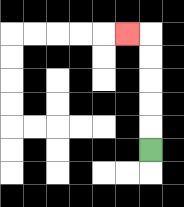{'start': '[6, 6]', 'end': '[5, 1]', 'path_directions': 'U,U,U,U,U,L', 'path_coordinates': '[[6, 6], [6, 5], [6, 4], [6, 3], [6, 2], [6, 1], [5, 1]]'}